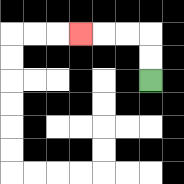{'start': '[6, 3]', 'end': '[3, 1]', 'path_directions': 'U,U,L,L,L', 'path_coordinates': '[[6, 3], [6, 2], [6, 1], [5, 1], [4, 1], [3, 1]]'}